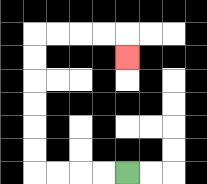{'start': '[5, 7]', 'end': '[5, 2]', 'path_directions': 'L,L,L,L,U,U,U,U,U,U,R,R,R,R,D', 'path_coordinates': '[[5, 7], [4, 7], [3, 7], [2, 7], [1, 7], [1, 6], [1, 5], [1, 4], [1, 3], [1, 2], [1, 1], [2, 1], [3, 1], [4, 1], [5, 1], [5, 2]]'}